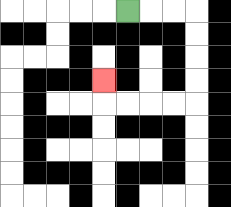{'start': '[5, 0]', 'end': '[4, 3]', 'path_directions': 'R,R,R,D,D,D,D,L,L,L,L,U', 'path_coordinates': '[[5, 0], [6, 0], [7, 0], [8, 0], [8, 1], [8, 2], [8, 3], [8, 4], [7, 4], [6, 4], [5, 4], [4, 4], [4, 3]]'}